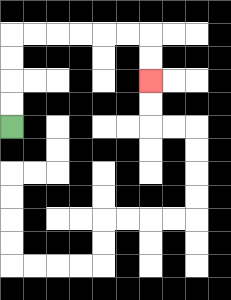{'start': '[0, 5]', 'end': '[6, 3]', 'path_directions': 'U,U,U,U,R,R,R,R,R,R,D,D', 'path_coordinates': '[[0, 5], [0, 4], [0, 3], [0, 2], [0, 1], [1, 1], [2, 1], [3, 1], [4, 1], [5, 1], [6, 1], [6, 2], [6, 3]]'}